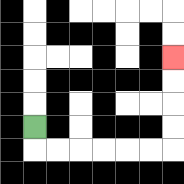{'start': '[1, 5]', 'end': '[7, 2]', 'path_directions': 'D,R,R,R,R,R,R,U,U,U,U', 'path_coordinates': '[[1, 5], [1, 6], [2, 6], [3, 6], [4, 6], [5, 6], [6, 6], [7, 6], [7, 5], [7, 4], [7, 3], [7, 2]]'}